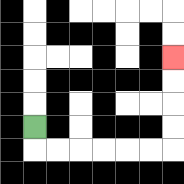{'start': '[1, 5]', 'end': '[7, 2]', 'path_directions': 'D,R,R,R,R,R,R,U,U,U,U', 'path_coordinates': '[[1, 5], [1, 6], [2, 6], [3, 6], [4, 6], [5, 6], [6, 6], [7, 6], [7, 5], [7, 4], [7, 3], [7, 2]]'}